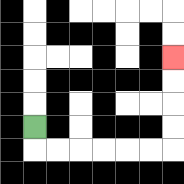{'start': '[1, 5]', 'end': '[7, 2]', 'path_directions': 'D,R,R,R,R,R,R,U,U,U,U', 'path_coordinates': '[[1, 5], [1, 6], [2, 6], [3, 6], [4, 6], [5, 6], [6, 6], [7, 6], [7, 5], [7, 4], [7, 3], [7, 2]]'}